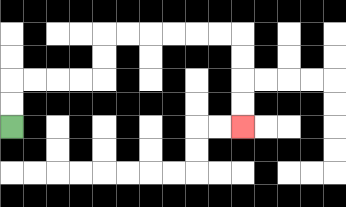{'start': '[0, 5]', 'end': '[10, 5]', 'path_directions': 'U,U,R,R,R,R,U,U,R,R,R,R,R,R,D,D,D,D', 'path_coordinates': '[[0, 5], [0, 4], [0, 3], [1, 3], [2, 3], [3, 3], [4, 3], [4, 2], [4, 1], [5, 1], [6, 1], [7, 1], [8, 1], [9, 1], [10, 1], [10, 2], [10, 3], [10, 4], [10, 5]]'}